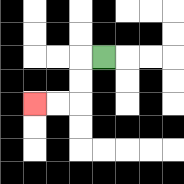{'start': '[4, 2]', 'end': '[1, 4]', 'path_directions': 'L,D,D,L,L', 'path_coordinates': '[[4, 2], [3, 2], [3, 3], [3, 4], [2, 4], [1, 4]]'}